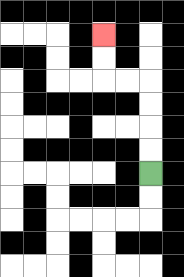{'start': '[6, 7]', 'end': '[4, 1]', 'path_directions': 'U,U,U,U,L,L,U,U', 'path_coordinates': '[[6, 7], [6, 6], [6, 5], [6, 4], [6, 3], [5, 3], [4, 3], [4, 2], [4, 1]]'}